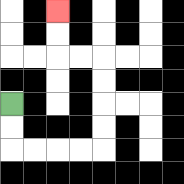{'start': '[0, 4]', 'end': '[2, 0]', 'path_directions': 'D,D,R,R,R,R,U,U,U,U,L,L,U,U', 'path_coordinates': '[[0, 4], [0, 5], [0, 6], [1, 6], [2, 6], [3, 6], [4, 6], [4, 5], [4, 4], [4, 3], [4, 2], [3, 2], [2, 2], [2, 1], [2, 0]]'}